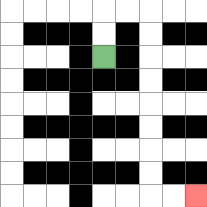{'start': '[4, 2]', 'end': '[8, 8]', 'path_directions': 'U,U,R,R,D,D,D,D,D,D,D,D,R,R', 'path_coordinates': '[[4, 2], [4, 1], [4, 0], [5, 0], [6, 0], [6, 1], [6, 2], [6, 3], [6, 4], [6, 5], [6, 6], [6, 7], [6, 8], [7, 8], [8, 8]]'}